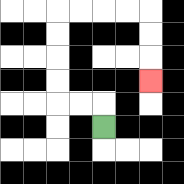{'start': '[4, 5]', 'end': '[6, 3]', 'path_directions': 'U,L,L,U,U,U,U,R,R,R,R,D,D,D', 'path_coordinates': '[[4, 5], [4, 4], [3, 4], [2, 4], [2, 3], [2, 2], [2, 1], [2, 0], [3, 0], [4, 0], [5, 0], [6, 0], [6, 1], [6, 2], [6, 3]]'}